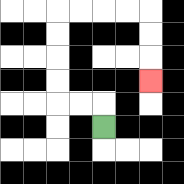{'start': '[4, 5]', 'end': '[6, 3]', 'path_directions': 'U,L,L,U,U,U,U,R,R,R,R,D,D,D', 'path_coordinates': '[[4, 5], [4, 4], [3, 4], [2, 4], [2, 3], [2, 2], [2, 1], [2, 0], [3, 0], [4, 0], [5, 0], [6, 0], [6, 1], [6, 2], [6, 3]]'}